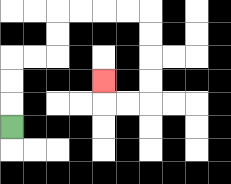{'start': '[0, 5]', 'end': '[4, 3]', 'path_directions': 'U,U,U,R,R,U,U,R,R,R,R,D,D,D,D,L,L,U', 'path_coordinates': '[[0, 5], [0, 4], [0, 3], [0, 2], [1, 2], [2, 2], [2, 1], [2, 0], [3, 0], [4, 0], [5, 0], [6, 0], [6, 1], [6, 2], [6, 3], [6, 4], [5, 4], [4, 4], [4, 3]]'}